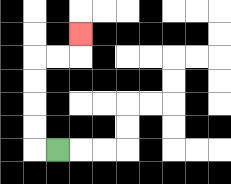{'start': '[2, 6]', 'end': '[3, 1]', 'path_directions': 'L,U,U,U,U,R,R,U', 'path_coordinates': '[[2, 6], [1, 6], [1, 5], [1, 4], [1, 3], [1, 2], [2, 2], [3, 2], [3, 1]]'}